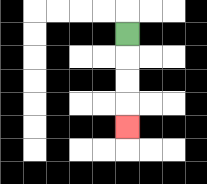{'start': '[5, 1]', 'end': '[5, 5]', 'path_directions': 'D,D,D,D', 'path_coordinates': '[[5, 1], [5, 2], [5, 3], [5, 4], [5, 5]]'}